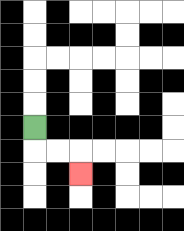{'start': '[1, 5]', 'end': '[3, 7]', 'path_directions': 'D,R,R,D', 'path_coordinates': '[[1, 5], [1, 6], [2, 6], [3, 6], [3, 7]]'}